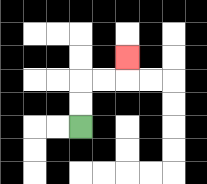{'start': '[3, 5]', 'end': '[5, 2]', 'path_directions': 'U,U,R,R,U', 'path_coordinates': '[[3, 5], [3, 4], [3, 3], [4, 3], [5, 3], [5, 2]]'}